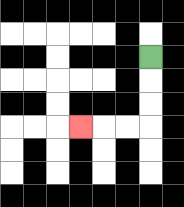{'start': '[6, 2]', 'end': '[3, 5]', 'path_directions': 'D,D,D,L,L,L', 'path_coordinates': '[[6, 2], [6, 3], [6, 4], [6, 5], [5, 5], [4, 5], [3, 5]]'}